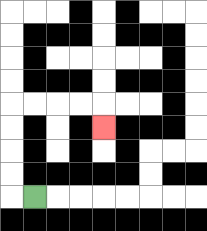{'start': '[1, 8]', 'end': '[4, 5]', 'path_directions': 'L,U,U,U,U,R,R,R,R,D', 'path_coordinates': '[[1, 8], [0, 8], [0, 7], [0, 6], [0, 5], [0, 4], [1, 4], [2, 4], [3, 4], [4, 4], [4, 5]]'}